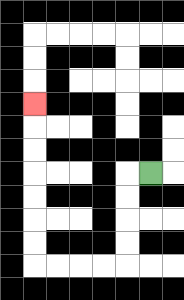{'start': '[6, 7]', 'end': '[1, 4]', 'path_directions': 'L,D,D,D,D,L,L,L,L,U,U,U,U,U,U,U', 'path_coordinates': '[[6, 7], [5, 7], [5, 8], [5, 9], [5, 10], [5, 11], [4, 11], [3, 11], [2, 11], [1, 11], [1, 10], [1, 9], [1, 8], [1, 7], [1, 6], [1, 5], [1, 4]]'}